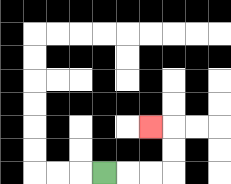{'start': '[4, 7]', 'end': '[6, 5]', 'path_directions': 'R,R,R,U,U,L', 'path_coordinates': '[[4, 7], [5, 7], [6, 7], [7, 7], [7, 6], [7, 5], [6, 5]]'}